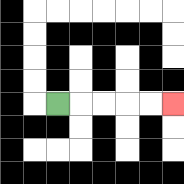{'start': '[2, 4]', 'end': '[7, 4]', 'path_directions': 'R,R,R,R,R', 'path_coordinates': '[[2, 4], [3, 4], [4, 4], [5, 4], [6, 4], [7, 4]]'}